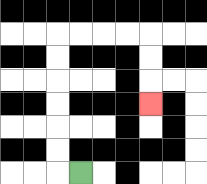{'start': '[3, 7]', 'end': '[6, 4]', 'path_directions': 'L,U,U,U,U,U,U,R,R,R,R,D,D,D', 'path_coordinates': '[[3, 7], [2, 7], [2, 6], [2, 5], [2, 4], [2, 3], [2, 2], [2, 1], [3, 1], [4, 1], [5, 1], [6, 1], [6, 2], [6, 3], [6, 4]]'}